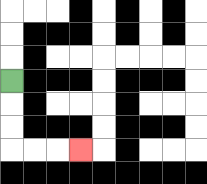{'start': '[0, 3]', 'end': '[3, 6]', 'path_directions': 'D,D,D,R,R,R', 'path_coordinates': '[[0, 3], [0, 4], [0, 5], [0, 6], [1, 6], [2, 6], [3, 6]]'}